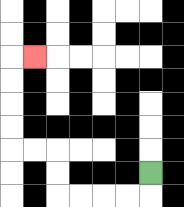{'start': '[6, 7]', 'end': '[1, 2]', 'path_directions': 'D,L,L,L,L,U,U,L,L,U,U,U,U,R', 'path_coordinates': '[[6, 7], [6, 8], [5, 8], [4, 8], [3, 8], [2, 8], [2, 7], [2, 6], [1, 6], [0, 6], [0, 5], [0, 4], [0, 3], [0, 2], [1, 2]]'}